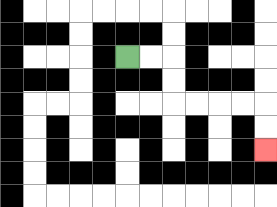{'start': '[5, 2]', 'end': '[11, 6]', 'path_directions': 'R,R,D,D,R,R,R,R,D,D', 'path_coordinates': '[[5, 2], [6, 2], [7, 2], [7, 3], [7, 4], [8, 4], [9, 4], [10, 4], [11, 4], [11, 5], [11, 6]]'}